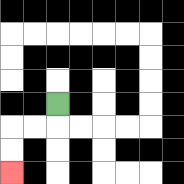{'start': '[2, 4]', 'end': '[0, 7]', 'path_directions': 'D,L,L,D,D', 'path_coordinates': '[[2, 4], [2, 5], [1, 5], [0, 5], [0, 6], [0, 7]]'}